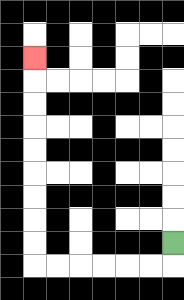{'start': '[7, 10]', 'end': '[1, 2]', 'path_directions': 'D,L,L,L,L,L,L,U,U,U,U,U,U,U,U,U', 'path_coordinates': '[[7, 10], [7, 11], [6, 11], [5, 11], [4, 11], [3, 11], [2, 11], [1, 11], [1, 10], [1, 9], [1, 8], [1, 7], [1, 6], [1, 5], [1, 4], [1, 3], [1, 2]]'}